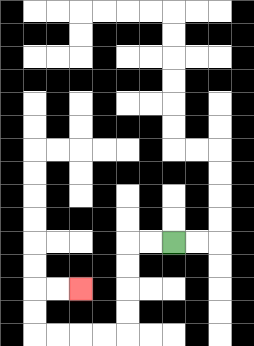{'start': '[7, 10]', 'end': '[3, 12]', 'path_directions': 'L,L,D,D,D,D,L,L,L,L,U,U,R,R', 'path_coordinates': '[[7, 10], [6, 10], [5, 10], [5, 11], [5, 12], [5, 13], [5, 14], [4, 14], [3, 14], [2, 14], [1, 14], [1, 13], [1, 12], [2, 12], [3, 12]]'}